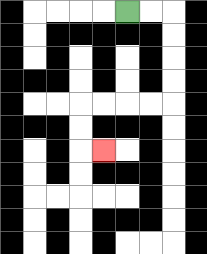{'start': '[5, 0]', 'end': '[4, 6]', 'path_directions': 'R,R,D,D,D,D,L,L,L,L,D,D,R', 'path_coordinates': '[[5, 0], [6, 0], [7, 0], [7, 1], [7, 2], [7, 3], [7, 4], [6, 4], [5, 4], [4, 4], [3, 4], [3, 5], [3, 6], [4, 6]]'}